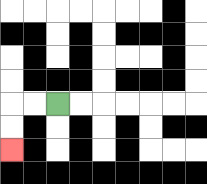{'start': '[2, 4]', 'end': '[0, 6]', 'path_directions': 'L,L,D,D', 'path_coordinates': '[[2, 4], [1, 4], [0, 4], [0, 5], [0, 6]]'}